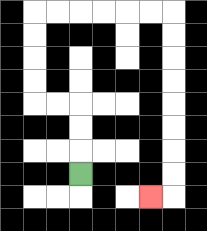{'start': '[3, 7]', 'end': '[6, 8]', 'path_directions': 'U,U,U,L,L,U,U,U,U,R,R,R,R,R,R,D,D,D,D,D,D,D,D,L', 'path_coordinates': '[[3, 7], [3, 6], [3, 5], [3, 4], [2, 4], [1, 4], [1, 3], [1, 2], [1, 1], [1, 0], [2, 0], [3, 0], [4, 0], [5, 0], [6, 0], [7, 0], [7, 1], [7, 2], [7, 3], [7, 4], [7, 5], [7, 6], [7, 7], [7, 8], [6, 8]]'}